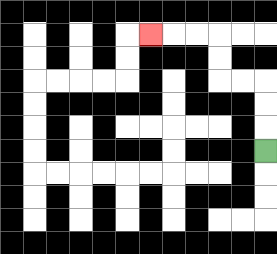{'start': '[11, 6]', 'end': '[6, 1]', 'path_directions': 'U,U,U,L,L,U,U,L,L,L', 'path_coordinates': '[[11, 6], [11, 5], [11, 4], [11, 3], [10, 3], [9, 3], [9, 2], [9, 1], [8, 1], [7, 1], [6, 1]]'}